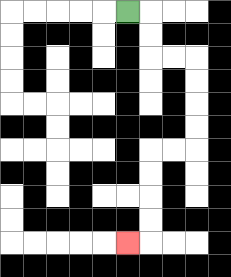{'start': '[5, 0]', 'end': '[5, 10]', 'path_directions': 'R,D,D,R,R,D,D,D,D,L,L,D,D,D,D,L', 'path_coordinates': '[[5, 0], [6, 0], [6, 1], [6, 2], [7, 2], [8, 2], [8, 3], [8, 4], [8, 5], [8, 6], [7, 6], [6, 6], [6, 7], [6, 8], [6, 9], [6, 10], [5, 10]]'}